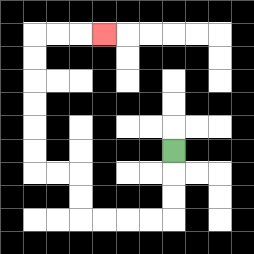{'start': '[7, 6]', 'end': '[4, 1]', 'path_directions': 'D,D,D,L,L,L,L,U,U,L,L,U,U,U,U,U,U,R,R,R', 'path_coordinates': '[[7, 6], [7, 7], [7, 8], [7, 9], [6, 9], [5, 9], [4, 9], [3, 9], [3, 8], [3, 7], [2, 7], [1, 7], [1, 6], [1, 5], [1, 4], [1, 3], [1, 2], [1, 1], [2, 1], [3, 1], [4, 1]]'}